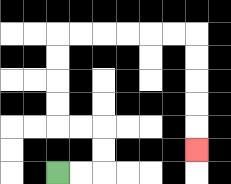{'start': '[2, 7]', 'end': '[8, 6]', 'path_directions': 'R,R,U,U,L,L,U,U,U,U,R,R,R,R,R,R,D,D,D,D,D', 'path_coordinates': '[[2, 7], [3, 7], [4, 7], [4, 6], [4, 5], [3, 5], [2, 5], [2, 4], [2, 3], [2, 2], [2, 1], [3, 1], [4, 1], [5, 1], [6, 1], [7, 1], [8, 1], [8, 2], [8, 3], [8, 4], [8, 5], [8, 6]]'}